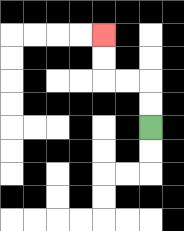{'start': '[6, 5]', 'end': '[4, 1]', 'path_directions': 'U,U,L,L,U,U', 'path_coordinates': '[[6, 5], [6, 4], [6, 3], [5, 3], [4, 3], [4, 2], [4, 1]]'}